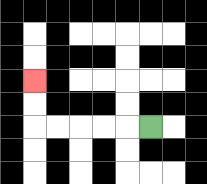{'start': '[6, 5]', 'end': '[1, 3]', 'path_directions': 'L,L,L,L,L,U,U', 'path_coordinates': '[[6, 5], [5, 5], [4, 5], [3, 5], [2, 5], [1, 5], [1, 4], [1, 3]]'}